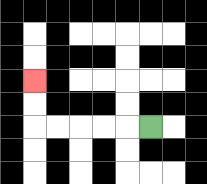{'start': '[6, 5]', 'end': '[1, 3]', 'path_directions': 'L,L,L,L,L,U,U', 'path_coordinates': '[[6, 5], [5, 5], [4, 5], [3, 5], [2, 5], [1, 5], [1, 4], [1, 3]]'}